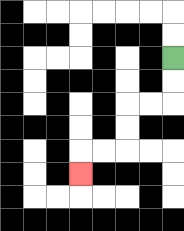{'start': '[7, 2]', 'end': '[3, 7]', 'path_directions': 'D,D,L,L,D,D,L,L,D', 'path_coordinates': '[[7, 2], [7, 3], [7, 4], [6, 4], [5, 4], [5, 5], [5, 6], [4, 6], [3, 6], [3, 7]]'}